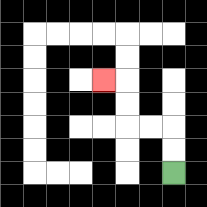{'start': '[7, 7]', 'end': '[4, 3]', 'path_directions': 'U,U,L,L,U,U,L', 'path_coordinates': '[[7, 7], [7, 6], [7, 5], [6, 5], [5, 5], [5, 4], [5, 3], [4, 3]]'}